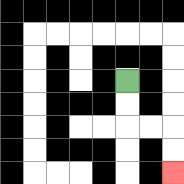{'start': '[5, 3]', 'end': '[7, 7]', 'path_directions': 'D,D,R,R,D,D', 'path_coordinates': '[[5, 3], [5, 4], [5, 5], [6, 5], [7, 5], [7, 6], [7, 7]]'}